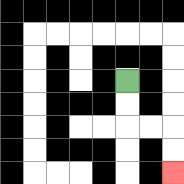{'start': '[5, 3]', 'end': '[7, 7]', 'path_directions': 'D,D,R,R,D,D', 'path_coordinates': '[[5, 3], [5, 4], [5, 5], [6, 5], [7, 5], [7, 6], [7, 7]]'}